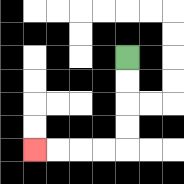{'start': '[5, 2]', 'end': '[1, 6]', 'path_directions': 'D,D,D,D,L,L,L,L', 'path_coordinates': '[[5, 2], [5, 3], [5, 4], [5, 5], [5, 6], [4, 6], [3, 6], [2, 6], [1, 6]]'}